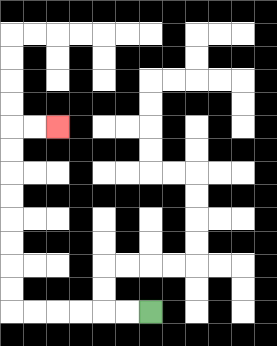{'start': '[6, 13]', 'end': '[2, 5]', 'path_directions': 'L,L,L,L,L,L,U,U,U,U,U,U,U,U,R,R', 'path_coordinates': '[[6, 13], [5, 13], [4, 13], [3, 13], [2, 13], [1, 13], [0, 13], [0, 12], [0, 11], [0, 10], [0, 9], [0, 8], [0, 7], [0, 6], [0, 5], [1, 5], [2, 5]]'}